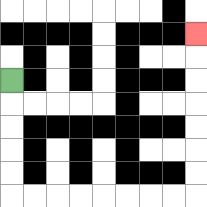{'start': '[0, 3]', 'end': '[8, 1]', 'path_directions': 'D,D,D,D,D,R,R,R,R,R,R,R,R,U,U,U,U,U,U,U', 'path_coordinates': '[[0, 3], [0, 4], [0, 5], [0, 6], [0, 7], [0, 8], [1, 8], [2, 8], [3, 8], [4, 8], [5, 8], [6, 8], [7, 8], [8, 8], [8, 7], [8, 6], [8, 5], [8, 4], [8, 3], [8, 2], [8, 1]]'}